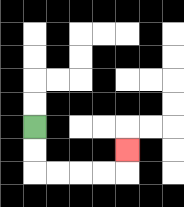{'start': '[1, 5]', 'end': '[5, 6]', 'path_directions': 'D,D,R,R,R,R,U', 'path_coordinates': '[[1, 5], [1, 6], [1, 7], [2, 7], [3, 7], [4, 7], [5, 7], [5, 6]]'}